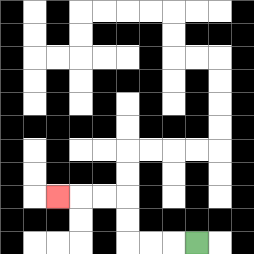{'start': '[8, 10]', 'end': '[2, 8]', 'path_directions': 'L,L,L,U,U,L,L,L', 'path_coordinates': '[[8, 10], [7, 10], [6, 10], [5, 10], [5, 9], [5, 8], [4, 8], [3, 8], [2, 8]]'}